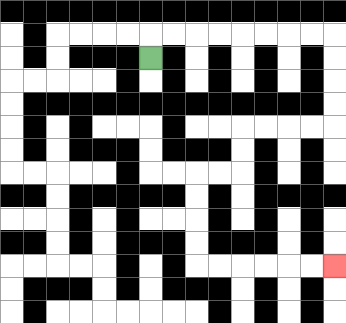{'start': '[6, 2]', 'end': '[14, 11]', 'path_directions': 'U,R,R,R,R,R,R,R,R,D,D,D,D,L,L,L,L,D,D,L,L,D,D,D,D,R,R,R,R,R,R', 'path_coordinates': '[[6, 2], [6, 1], [7, 1], [8, 1], [9, 1], [10, 1], [11, 1], [12, 1], [13, 1], [14, 1], [14, 2], [14, 3], [14, 4], [14, 5], [13, 5], [12, 5], [11, 5], [10, 5], [10, 6], [10, 7], [9, 7], [8, 7], [8, 8], [8, 9], [8, 10], [8, 11], [9, 11], [10, 11], [11, 11], [12, 11], [13, 11], [14, 11]]'}